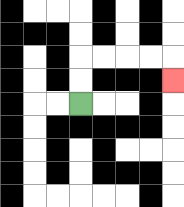{'start': '[3, 4]', 'end': '[7, 3]', 'path_directions': 'U,U,R,R,R,R,D', 'path_coordinates': '[[3, 4], [3, 3], [3, 2], [4, 2], [5, 2], [6, 2], [7, 2], [7, 3]]'}